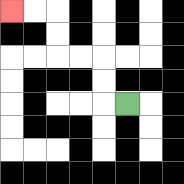{'start': '[5, 4]', 'end': '[0, 0]', 'path_directions': 'L,U,U,L,L,U,U,L,L', 'path_coordinates': '[[5, 4], [4, 4], [4, 3], [4, 2], [3, 2], [2, 2], [2, 1], [2, 0], [1, 0], [0, 0]]'}